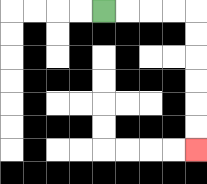{'start': '[4, 0]', 'end': '[8, 6]', 'path_directions': 'R,R,R,R,D,D,D,D,D,D', 'path_coordinates': '[[4, 0], [5, 0], [6, 0], [7, 0], [8, 0], [8, 1], [8, 2], [8, 3], [8, 4], [8, 5], [8, 6]]'}